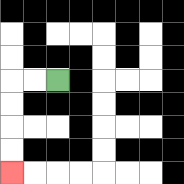{'start': '[2, 3]', 'end': '[0, 7]', 'path_directions': 'L,L,D,D,D,D', 'path_coordinates': '[[2, 3], [1, 3], [0, 3], [0, 4], [0, 5], [0, 6], [0, 7]]'}